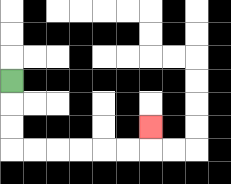{'start': '[0, 3]', 'end': '[6, 5]', 'path_directions': 'D,D,D,R,R,R,R,R,R,U', 'path_coordinates': '[[0, 3], [0, 4], [0, 5], [0, 6], [1, 6], [2, 6], [3, 6], [4, 6], [5, 6], [6, 6], [6, 5]]'}